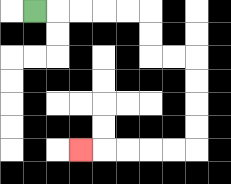{'start': '[1, 0]', 'end': '[3, 6]', 'path_directions': 'R,R,R,R,R,D,D,R,R,D,D,D,D,L,L,L,L,L', 'path_coordinates': '[[1, 0], [2, 0], [3, 0], [4, 0], [5, 0], [6, 0], [6, 1], [6, 2], [7, 2], [8, 2], [8, 3], [8, 4], [8, 5], [8, 6], [7, 6], [6, 6], [5, 6], [4, 6], [3, 6]]'}